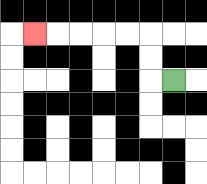{'start': '[7, 3]', 'end': '[1, 1]', 'path_directions': 'L,U,U,L,L,L,L,L', 'path_coordinates': '[[7, 3], [6, 3], [6, 2], [6, 1], [5, 1], [4, 1], [3, 1], [2, 1], [1, 1]]'}